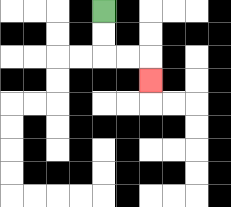{'start': '[4, 0]', 'end': '[6, 3]', 'path_directions': 'D,D,R,R,D', 'path_coordinates': '[[4, 0], [4, 1], [4, 2], [5, 2], [6, 2], [6, 3]]'}